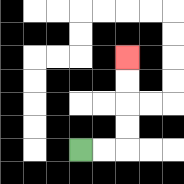{'start': '[3, 6]', 'end': '[5, 2]', 'path_directions': 'R,R,U,U,U,U', 'path_coordinates': '[[3, 6], [4, 6], [5, 6], [5, 5], [5, 4], [5, 3], [5, 2]]'}